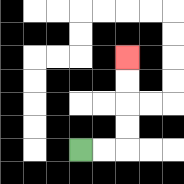{'start': '[3, 6]', 'end': '[5, 2]', 'path_directions': 'R,R,U,U,U,U', 'path_coordinates': '[[3, 6], [4, 6], [5, 6], [5, 5], [5, 4], [5, 3], [5, 2]]'}